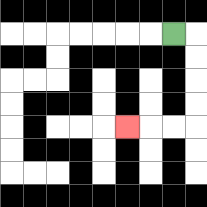{'start': '[7, 1]', 'end': '[5, 5]', 'path_directions': 'R,D,D,D,D,L,L,L', 'path_coordinates': '[[7, 1], [8, 1], [8, 2], [8, 3], [8, 4], [8, 5], [7, 5], [6, 5], [5, 5]]'}